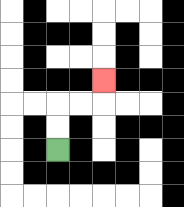{'start': '[2, 6]', 'end': '[4, 3]', 'path_directions': 'U,U,R,R,U', 'path_coordinates': '[[2, 6], [2, 5], [2, 4], [3, 4], [4, 4], [4, 3]]'}